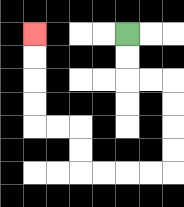{'start': '[5, 1]', 'end': '[1, 1]', 'path_directions': 'D,D,R,R,D,D,D,D,L,L,L,L,U,U,L,L,U,U,U,U', 'path_coordinates': '[[5, 1], [5, 2], [5, 3], [6, 3], [7, 3], [7, 4], [7, 5], [7, 6], [7, 7], [6, 7], [5, 7], [4, 7], [3, 7], [3, 6], [3, 5], [2, 5], [1, 5], [1, 4], [1, 3], [1, 2], [1, 1]]'}